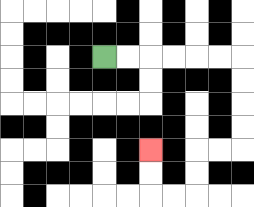{'start': '[4, 2]', 'end': '[6, 6]', 'path_directions': 'R,R,R,R,R,R,D,D,D,D,L,L,D,D,L,L,U,U', 'path_coordinates': '[[4, 2], [5, 2], [6, 2], [7, 2], [8, 2], [9, 2], [10, 2], [10, 3], [10, 4], [10, 5], [10, 6], [9, 6], [8, 6], [8, 7], [8, 8], [7, 8], [6, 8], [6, 7], [6, 6]]'}